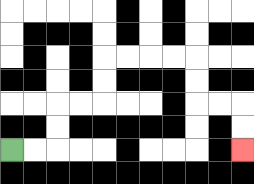{'start': '[0, 6]', 'end': '[10, 6]', 'path_directions': 'R,R,U,U,R,R,U,U,R,R,R,R,D,D,R,R,D,D', 'path_coordinates': '[[0, 6], [1, 6], [2, 6], [2, 5], [2, 4], [3, 4], [4, 4], [4, 3], [4, 2], [5, 2], [6, 2], [7, 2], [8, 2], [8, 3], [8, 4], [9, 4], [10, 4], [10, 5], [10, 6]]'}